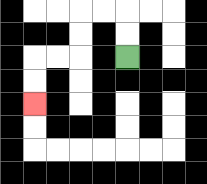{'start': '[5, 2]', 'end': '[1, 4]', 'path_directions': 'U,U,L,L,D,D,L,L,D,D', 'path_coordinates': '[[5, 2], [5, 1], [5, 0], [4, 0], [3, 0], [3, 1], [3, 2], [2, 2], [1, 2], [1, 3], [1, 4]]'}